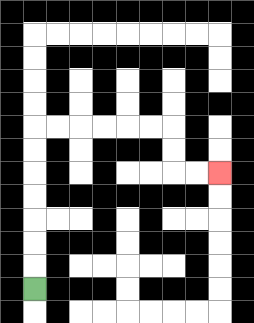{'start': '[1, 12]', 'end': '[9, 7]', 'path_directions': 'U,U,U,U,U,U,U,R,R,R,R,R,R,D,D,R,R', 'path_coordinates': '[[1, 12], [1, 11], [1, 10], [1, 9], [1, 8], [1, 7], [1, 6], [1, 5], [2, 5], [3, 5], [4, 5], [5, 5], [6, 5], [7, 5], [7, 6], [7, 7], [8, 7], [9, 7]]'}